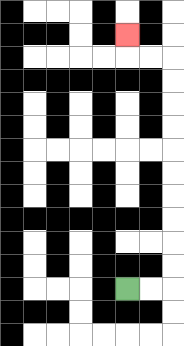{'start': '[5, 12]', 'end': '[5, 1]', 'path_directions': 'R,R,U,U,U,U,U,U,U,U,U,U,L,L,U', 'path_coordinates': '[[5, 12], [6, 12], [7, 12], [7, 11], [7, 10], [7, 9], [7, 8], [7, 7], [7, 6], [7, 5], [7, 4], [7, 3], [7, 2], [6, 2], [5, 2], [5, 1]]'}